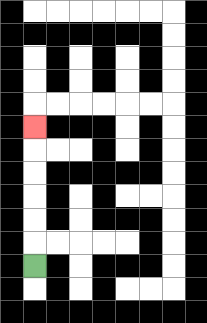{'start': '[1, 11]', 'end': '[1, 5]', 'path_directions': 'U,U,U,U,U,U', 'path_coordinates': '[[1, 11], [1, 10], [1, 9], [1, 8], [1, 7], [1, 6], [1, 5]]'}